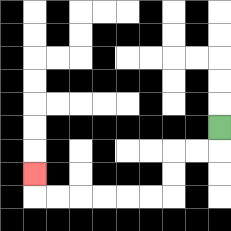{'start': '[9, 5]', 'end': '[1, 7]', 'path_directions': 'D,L,L,D,D,L,L,L,L,L,L,U', 'path_coordinates': '[[9, 5], [9, 6], [8, 6], [7, 6], [7, 7], [7, 8], [6, 8], [5, 8], [4, 8], [3, 8], [2, 8], [1, 8], [1, 7]]'}